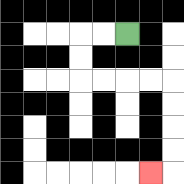{'start': '[5, 1]', 'end': '[6, 7]', 'path_directions': 'L,L,D,D,R,R,R,R,D,D,D,D,L', 'path_coordinates': '[[5, 1], [4, 1], [3, 1], [3, 2], [3, 3], [4, 3], [5, 3], [6, 3], [7, 3], [7, 4], [7, 5], [7, 6], [7, 7], [6, 7]]'}